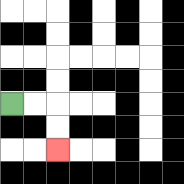{'start': '[0, 4]', 'end': '[2, 6]', 'path_directions': 'R,R,D,D', 'path_coordinates': '[[0, 4], [1, 4], [2, 4], [2, 5], [2, 6]]'}